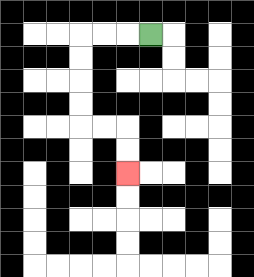{'start': '[6, 1]', 'end': '[5, 7]', 'path_directions': 'L,L,L,D,D,D,D,R,R,D,D', 'path_coordinates': '[[6, 1], [5, 1], [4, 1], [3, 1], [3, 2], [3, 3], [3, 4], [3, 5], [4, 5], [5, 5], [5, 6], [5, 7]]'}